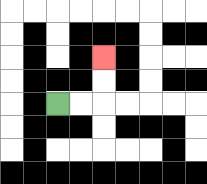{'start': '[2, 4]', 'end': '[4, 2]', 'path_directions': 'R,R,U,U', 'path_coordinates': '[[2, 4], [3, 4], [4, 4], [4, 3], [4, 2]]'}